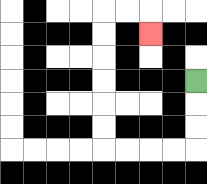{'start': '[8, 3]', 'end': '[6, 1]', 'path_directions': 'D,D,D,L,L,L,L,U,U,U,U,U,U,R,R,D', 'path_coordinates': '[[8, 3], [8, 4], [8, 5], [8, 6], [7, 6], [6, 6], [5, 6], [4, 6], [4, 5], [4, 4], [4, 3], [4, 2], [4, 1], [4, 0], [5, 0], [6, 0], [6, 1]]'}